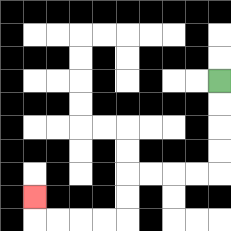{'start': '[9, 3]', 'end': '[1, 8]', 'path_directions': 'D,D,D,D,L,L,L,L,D,D,L,L,L,L,U', 'path_coordinates': '[[9, 3], [9, 4], [9, 5], [9, 6], [9, 7], [8, 7], [7, 7], [6, 7], [5, 7], [5, 8], [5, 9], [4, 9], [3, 9], [2, 9], [1, 9], [1, 8]]'}